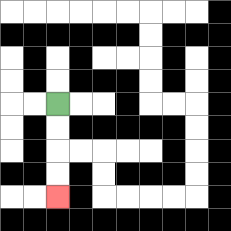{'start': '[2, 4]', 'end': '[2, 8]', 'path_directions': 'D,D,D,D', 'path_coordinates': '[[2, 4], [2, 5], [2, 6], [2, 7], [2, 8]]'}